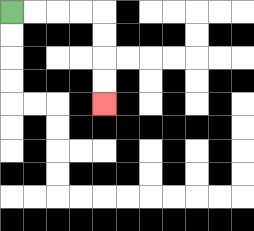{'start': '[0, 0]', 'end': '[4, 4]', 'path_directions': 'R,R,R,R,D,D,D,D', 'path_coordinates': '[[0, 0], [1, 0], [2, 0], [3, 0], [4, 0], [4, 1], [4, 2], [4, 3], [4, 4]]'}